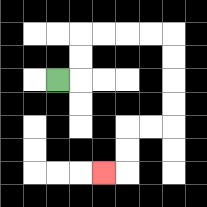{'start': '[2, 3]', 'end': '[4, 7]', 'path_directions': 'R,U,U,R,R,R,R,D,D,D,D,L,L,D,D,L', 'path_coordinates': '[[2, 3], [3, 3], [3, 2], [3, 1], [4, 1], [5, 1], [6, 1], [7, 1], [7, 2], [7, 3], [7, 4], [7, 5], [6, 5], [5, 5], [5, 6], [5, 7], [4, 7]]'}